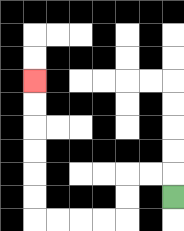{'start': '[7, 8]', 'end': '[1, 3]', 'path_directions': 'U,L,L,D,D,L,L,L,L,U,U,U,U,U,U', 'path_coordinates': '[[7, 8], [7, 7], [6, 7], [5, 7], [5, 8], [5, 9], [4, 9], [3, 9], [2, 9], [1, 9], [1, 8], [1, 7], [1, 6], [1, 5], [1, 4], [1, 3]]'}